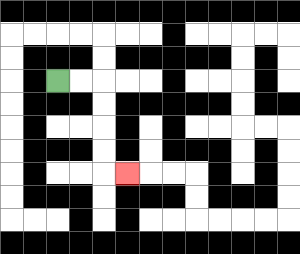{'start': '[2, 3]', 'end': '[5, 7]', 'path_directions': 'R,R,D,D,D,D,R', 'path_coordinates': '[[2, 3], [3, 3], [4, 3], [4, 4], [4, 5], [4, 6], [4, 7], [5, 7]]'}